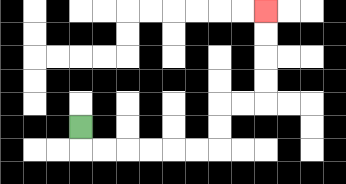{'start': '[3, 5]', 'end': '[11, 0]', 'path_directions': 'D,R,R,R,R,R,R,U,U,R,R,U,U,U,U', 'path_coordinates': '[[3, 5], [3, 6], [4, 6], [5, 6], [6, 6], [7, 6], [8, 6], [9, 6], [9, 5], [9, 4], [10, 4], [11, 4], [11, 3], [11, 2], [11, 1], [11, 0]]'}